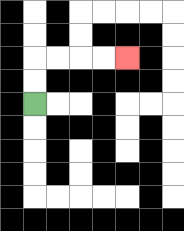{'start': '[1, 4]', 'end': '[5, 2]', 'path_directions': 'U,U,R,R,R,R', 'path_coordinates': '[[1, 4], [1, 3], [1, 2], [2, 2], [3, 2], [4, 2], [5, 2]]'}